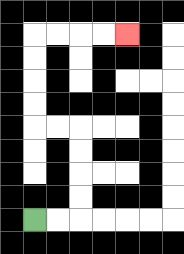{'start': '[1, 9]', 'end': '[5, 1]', 'path_directions': 'R,R,U,U,U,U,L,L,U,U,U,U,R,R,R,R', 'path_coordinates': '[[1, 9], [2, 9], [3, 9], [3, 8], [3, 7], [3, 6], [3, 5], [2, 5], [1, 5], [1, 4], [1, 3], [1, 2], [1, 1], [2, 1], [3, 1], [4, 1], [5, 1]]'}